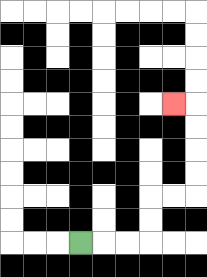{'start': '[3, 10]', 'end': '[7, 4]', 'path_directions': 'R,R,R,U,U,R,R,U,U,U,U,L', 'path_coordinates': '[[3, 10], [4, 10], [5, 10], [6, 10], [6, 9], [6, 8], [7, 8], [8, 8], [8, 7], [8, 6], [8, 5], [8, 4], [7, 4]]'}